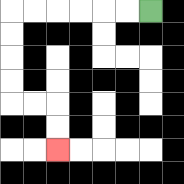{'start': '[6, 0]', 'end': '[2, 6]', 'path_directions': 'L,L,L,L,L,L,D,D,D,D,R,R,D,D', 'path_coordinates': '[[6, 0], [5, 0], [4, 0], [3, 0], [2, 0], [1, 0], [0, 0], [0, 1], [0, 2], [0, 3], [0, 4], [1, 4], [2, 4], [2, 5], [2, 6]]'}